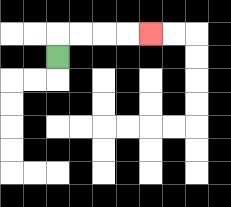{'start': '[2, 2]', 'end': '[6, 1]', 'path_directions': 'U,R,R,R,R', 'path_coordinates': '[[2, 2], [2, 1], [3, 1], [4, 1], [5, 1], [6, 1]]'}